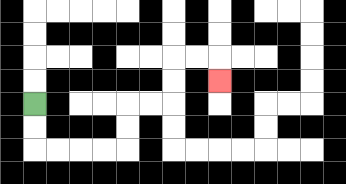{'start': '[1, 4]', 'end': '[9, 3]', 'path_directions': 'D,D,R,R,R,R,U,U,R,R,U,U,R,R,D', 'path_coordinates': '[[1, 4], [1, 5], [1, 6], [2, 6], [3, 6], [4, 6], [5, 6], [5, 5], [5, 4], [6, 4], [7, 4], [7, 3], [7, 2], [8, 2], [9, 2], [9, 3]]'}